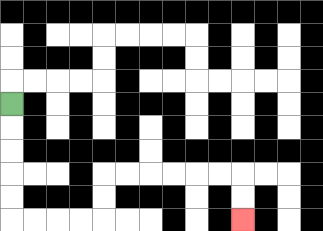{'start': '[0, 4]', 'end': '[10, 9]', 'path_directions': 'D,D,D,D,D,R,R,R,R,U,U,R,R,R,R,R,R,D,D', 'path_coordinates': '[[0, 4], [0, 5], [0, 6], [0, 7], [0, 8], [0, 9], [1, 9], [2, 9], [3, 9], [4, 9], [4, 8], [4, 7], [5, 7], [6, 7], [7, 7], [8, 7], [9, 7], [10, 7], [10, 8], [10, 9]]'}